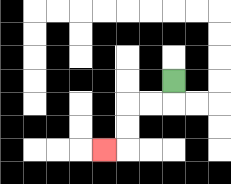{'start': '[7, 3]', 'end': '[4, 6]', 'path_directions': 'D,L,L,D,D,L', 'path_coordinates': '[[7, 3], [7, 4], [6, 4], [5, 4], [5, 5], [5, 6], [4, 6]]'}